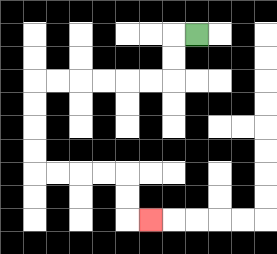{'start': '[8, 1]', 'end': '[6, 9]', 'path_directions': 'L,D,D,L,L,L,L,L,L,D,D,D,D,R,R,R,R,D,D,R', 'path_coordinates': '[[8, 1], [7, 1], [7, 2], [7, 3], [6, 3], [5, 3], [4, 3], [3, 3], [2, 3], [1, 3], [1, 4], [1, 5], [1, 6], [1, 7], [2, 7], [3, 7], [4, 7], [5, 7], [5, 8], [5, 9], [6, 9]]'}